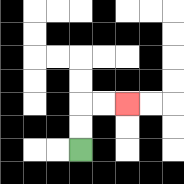{'start': '[3, 6]', 'end': '[5, 4]', 'path_directions': 'U,U,R,R', 'path_coordinates': '[[3, 6], [3, 5], [3, 4], [4, 4], [5, 4]]'}